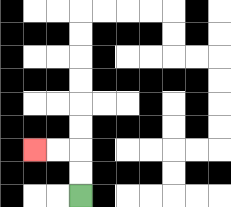{'start': '[3, 8]', 'end': '[1, 6]', 'path_directions': 'U,U,L,L', 'path_coordinates': '[[3, 8], [3, 7], [3, 6], [2, 6], [1, 6]]'}